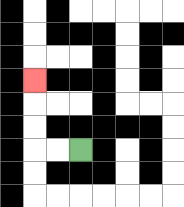{'start': '[3, 6]', 'end': '[1, 3]', 'path_directions': 'L,L,U,U,U', 'path_coordinates': '[[3, 6], [2, 6], [1, 6], [1, 5], [1, 4], [1, 3]]'}